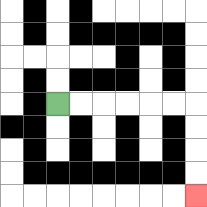{'start': '[2, 4]', 'end': '[8, 8]', 'path_directions': 'R,R,R,R,R,R,D,D,D,D', 'path_coordinates': '[[2, 4], [3, 4], [4, 4], [5, 4], [6, 4], [7, 4], [8, 4], [8, 5], [8, 6], [8, 7], [8, 8]]'}